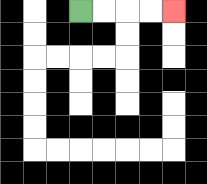{'start': '[3, 0]', 'end': '[7, 0]', 'path_directions': 'R,R,R,R', 'path_coordinates': '[[3, 0], [4, 0], [5, 0], [6, 0], [7, 0]]'}